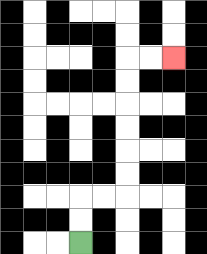{'start': '[3, 10]', 'end': '[7, 2]', 'path_directions': 'U,U,R,R,U,U,U,U,U,U,R,R', 'path_coordinates': '[[3, 10], [3, 9], [3, 8], [4, 8], [5, 8], [5, 7], [5, 6], [5, 5], [5, 4], [5, 3], [5, 2], [6, 2], [7, 2]]'}